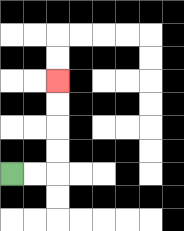{'start': '[0, 7]', 'end': '[2, 3]', 'path_directions': 'R,R,U,U,U,U', 'path_coordinates': '[[0, 7], [1, 7], [2, 7], [2, 6], [2, 5], [2, 4], [2, 3]]'}